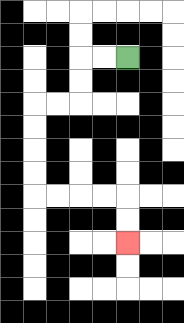{'start': '[5, 2]', 'end': '[5, 10]', 'path_directions': 'L,L,D,D,L,L,D,D,D,D,R,R,R,R,D,D', 'path_coordinates': '[[5, 2], [4, 2], [3, 2], [3, 3], [3, 4], [2, 4], [1, 4], [1, 5], [1, 6], [1, 7], [1, 8], [2, 8], [3, 8], [4, 8], [5, 8], [5, 9], [5, 10]]'}